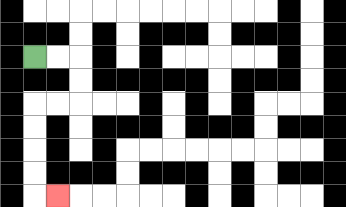{'start': '[1, 2]', 'end': '[2, 8]', 'path_directions': 'R,R,D,D,L,L,D,D,D,D,R', 'path_coordinates': '[[1, 2], [2, 2], [3, 2], [3, 3], [3, 4], [2, 4], [1, 4], [1, 5], [1, 6], [1, 7], [1, 8], [2, 8]]'}